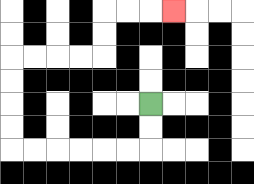{'start': '[6, 4]', 'end': '[7, 0]', 'path_directions': 'D,D,L,L,L,L,L,L,U,U,U,U,R,R,R,R,U,U,R,R,R', 'path_coordinates': '[[6, 4], [6, 5], [6, 6], [5, 6], [4, 6], [3, 6], [2, 6], [1, 6], [0, 6], [0, 5], [0, 4], [0, 3], [0, 2], [1, 2], [2, 2], [3, 2], [4, 2], [4, 1], [4, 0], [5, 0], [6, 0], [7, 0]]'}